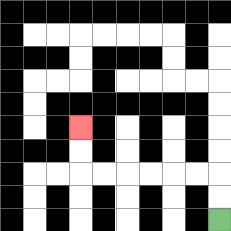{'start': '[9, 9]', 'end': '[3, 5]', 'path_directions': 'U,U,L,L,L,L,L,L,U,U', 'path_coordinates': '[[9, 9], [9, 8], [9, 7], [8, 7], [7, 7], [6, 7], [5, 7], [4, 7], [3, 7], [3, 6], [3, 5]]'}